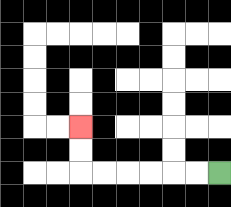{'start': '[9, 7]', 'end': '[3, 5]', 'path_directions': 'L,L,L,L,L,L,U,U', 'path_coordinates': '[[9, 7], [8, 7], [7, 7], [6, 7], [5, 7], [4, 7], [3, 7], [3, 6], [3, 5]]'}